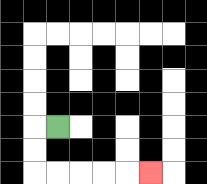{'start': '[2, 5]', 'end': '[6, 7]', 'path_directions': 'L,D,D,R,R,R,R,R', 'path_coordinates': '[[2, 5], [1, 5], [1, 6], [1, 7], [2, 7], [3, 7], [4, 7], [5, 7], [6, 7]]'}